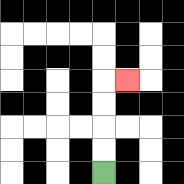{'start': '[4, 7]', 'end': '[5, 3]', 'path_directions': 'U,U,U,U,R', 'path_coordinates': '[[4, 7], [4, 6], [4, 5], [4, 4], [4, 3], [5, 3]]'}